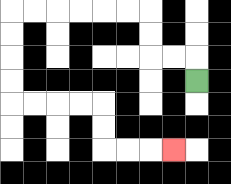{'start': '[8, 3]', 'end': '[7, 6]', 'path_directions': 'U,L,L,U,U,L,L,L,L,L,L,D,D,D,D,R,R,R,R,D,D,R,R,R', 'path_coordinates': '[[8, 3], [8, 2], [7, 2], [6, 2], [6, 1], [6, 0], [5, 0], [4, 0], [3, 0], [2, 0], [1, 0], [0, 0], [0, 1], [0, 2], [0, 3], [0, 4], [1, 4], [2, 4], [3, 4], [4, 4], [4, 5], [4, 6], [5, 6], [6, 6], [7, 6]]'}